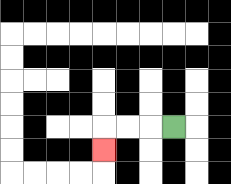{'start': '[7, 5]', 'end': '[4, 6]', 'path_directions': 'L,L,L,D', 'path_coordinates': '[[7, 5], [6, 5], [5, 5], [4, 5], [4, 6]]'}